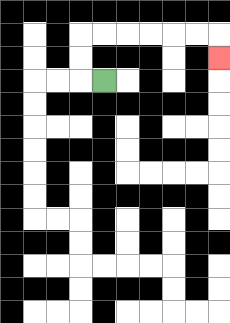{'start': '[4, 3]', 'end': '[9, 2]', 'path_directions': 'L,U,U,R,R,R,R,R,R,D', 'path_coordinates': '[[4, 3], [3, 3], [3, 2], [3, 1], [4, 1], [5, 1], [6, 1], [7, 1], [8, 1], [9, 1], [9, 2]]'}